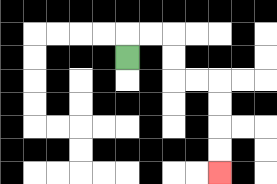{'start': '[5, 2]', 'end': '[9, 7]', 'path_directions': 'U,R,R,D,D,R,R,D,D,D,D', 'path_coordinates': '[[5, 2], [5, 1], [6, 1], [7, 1], [7, 2], [7, 3], [8, 3], [9, 3], [9, 4], [9, 5], [9, 6], [9, 7]]'}